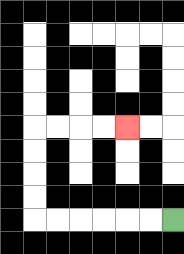{'start': '[7, 9]', 'end': '[5, 5]', 'path_directions': 'L,L,L,L,L,L,U,U,U,U,R,R,R,R', 'path_coordinates': '[[7, 9], [6, 9], [5, 9], [4, 9], [3, 9], [2, 9], [1, 9], [1, 8], [1, 7], [1, 6], [1, 5], [2, 5], [3, 5], [4, 5], [5, 5]]'}